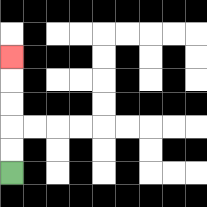{'start': '[0, 7]', 'end': '[0, 2]', 'path_directions': 'U,U,U,U,U', 'path_coordinates': '[[0, 7], [0, 6], [0, 5], [0, 4], [0, 3], [0, 2]]'}